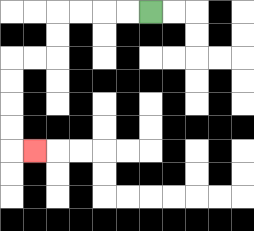{'start': '[6, 0]', 'end': '[1, 6]', 'path_directions': 'L,L,L,L,D,D,L,L,D,D,D,D,R', 'path_coordinates': '[[6, 0], [5, 0], [4, 0], [3, 0], [2, 0], [2, 1], [2, 2], [1, 2], [0, 2], [0, 3], [0, 4], [0, 5], [0, 6], [1, 6]]'}